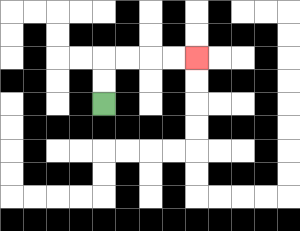{'start': '[4, 4]', 'end': '[8, 2]', 'path_directions': 'U,U,R,R,R,R', 'path_coordinates': '[[4, 4], [4, 3], [4, 2], [5, 2], [6, 2], [7, 2], [8, 2]]'}